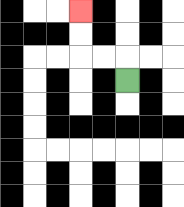{'start': '[5, 3]', 'end': '[3, 0]', 'path_directions': 'U,L,L,U,U', 'path_coordinates': '[[5, 3], [5, 2], [4, 2], [3, 2], [3, 1], [3, 0]]'}